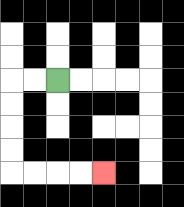{'start': '[2, 3]', 'end': '[4, 7]', 'path_directions': 'L,L,D,D,D,D,R,R,R,R', 'path_coordinates': '[[2, 3], [1, 3], [0, 3], [0, 4], [0, 5], [0, 6], [0, 7], [1, 7], [2, 7], [3, 7], [4, 7]]'}